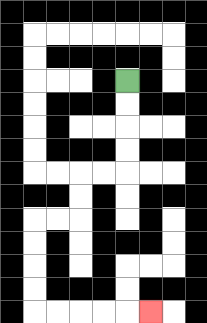{'start': '[5, 3]', 'end': '[6, 13]', 'path_directions': 'D,D,D,D,L,L,D,D,L,L,D,D,D,D,R,R,R,R,R', 'path_coordinates': '[[5, 3], [5, 4], [5, 5], [5, 6], [5, 7], [4, 7], [3, 7], [3, 8], [3, 9], [2, 9], [1, 9], [1, 10], [1, 11], [1, 12], [1, 13], [2, 13], [3, 13], [4, 13], [5, 13], [6, 13]]'}